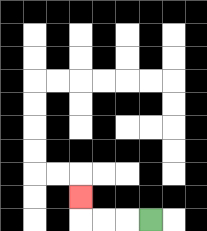{'start': '[6, 9]', 'end': '[3, 8]', 'path_directions': 'L,L,L,U', 'path_coordinates': '[[6, 9], [5, 9], [4, 9], [3, 9], [3, 8]]'}